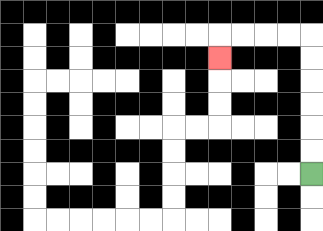{'start': '[13, 7]', 'end': '[9, 2]', 'path_directions': 'U,U,U,U,U,U,L,L,L,L,D', 'path_coordinates': '[[13, 7], [13, 6], [13, 5], [13, 4], [13, 3], [13, 2], [13, 1], [12, 1], [11, 1], [10, 1], [9, 1], [9, 2]]'}